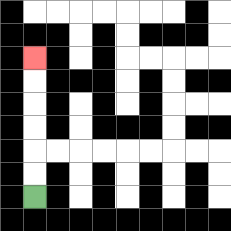{'start': '[1, 8]', 'end': '[1, 2]', 'path_directions': 'U,U,U,U,U,U', 'path_coordinates': '[[1, 8], [1, 7], [1, 6], [1, 5], [1, 4], [1, 3], [1, 2]]'}